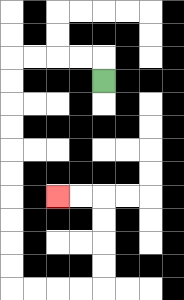{'start': '[4, 3]', 'end': '[2, 8]', 'path_directions': 'U,L,L,L,L,D,D,D,D,D,D,D,D,D,D,R,R,R,R,U,U,U,U,L,L', 'path_coordinates': '[[4, 3], [4, 2], [3, 2], [2, 2], [1, 2], [0, 2], [0, 3], [0, 4], [0, 5], [0, 6], [0, 7], [0, 8], [0, 9], [0, 10], [0, 11], [0, 12], [1, 12], [2, 12], [3, 12], [4, 12], [4, 11], [4, 10], [4, 9], [4, 8], [3, 8], [2, 8]]'}